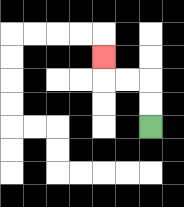{'start': '[6, 5]', 'end': '[4, 2]', 'path_directions': 'U,U,L,L,U', 'path_coordinates': '[[6, 5], [6, 4], [6, 3], [5, 3], [4, 3], [4, 2]]'}